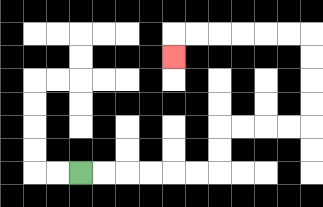{'start': '[3, 7]', 'end': '[7, 2]', 'path_directions': 'R,R,R,R,R,R,U,U,R,R,R,R,U,U,U,U,L,L,L,L,L,L,D', 'path_coordinates': '[[3, 7], [4, 7], [5, 7], [6, 7], [7, 7], [8, 7], [9, 7], [9, 6], [9, 5], [10, 5], [11, 5], [12, 5], [13, 5], [13, 4], [13, 3], [13, 2], [13, 1], [12, 1], [11, 1], [10, 1], [9, 1], [8, 1], [7, 1], [7, 2]]'}